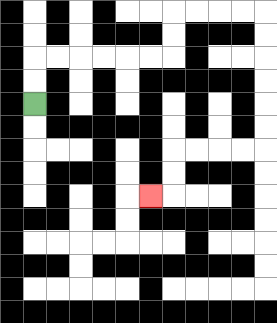{'start': '[1, 4]', 'end': '[6, 8]', 'path_directions': 'U,U,R,R,R,R,R,R,U,U,R,R,R,R,D,D,D,D,D,D,L,L,L,L,D,D,L', 'path_coordinates': '[[1, 4], [1, 3], [1, 2], [2, 2], [3, 2], [4, 2], [5, 2], [6, 2], [7, 2], [7, 1], [7, 0], [8, 0], [9, 0], [10, 0], [11, 0], [11, 1], [11, 2], [11, 3], [11, 4], [11, 5], [11, 6], [10, 6], [9, 6], [8, 6], [7, 6], [7, 7], [7, 8], [6, 8]]'}